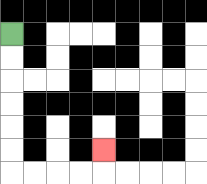{'start': '[0, 1]', 'end': '[4, 6]', 'path_directions': 'D,D,D,D,D,D,R,R,R,R,U', 'path_coordinates': '[[0, 1], [0, 2], [0, 3], [0, 4], [0, 5], [0, 6], [0, 7], [1, 7], [2, 7], [3, 7], [4, 7], [4, 6]]'}